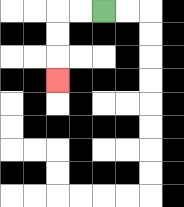{'start': '[4, 0]', 'end': '[2, 3]', 'path_directions': 'L,L,D,D,D', 'path_coordinates': '[[4, 0], [3, 0], [2, 0], [2, 1], [2, 2], [2, 3]]'}